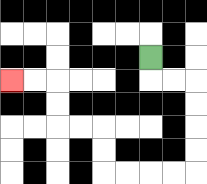{'start': '[6, 2]', 'end': '[0, 3]', 'path_directions': 'D,R,R,D,D,D,D,L,L,L,L,U,U,L,L,U,U,L,L', 'path_coordinates': '[[6, 2], [6, 3], [7, 3], [8, 3], [8, 4], [8, 5], [8, 6], [8, 7], [7, 7], [6, 7], [5, 7], [4, 7], [4, 6], [4, 5], [3, 5], [2, 5], [2, 4], [2, 3], [1, 3], [0, 3]]'}